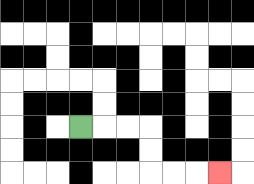{'start': '[3, 5]', 'end': '[9, 7]', 'path_directions': 'R,R,R,D,D,R,R,R', 'path_coordinates': '[[3, 5], [4, 5], [5, 5], [6, 5], [6, 6], [6, 7], [7, 7], [8, 7], [9, 7]]'}